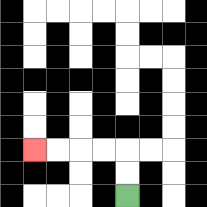{'start': '[5, 8]', 'end': '[1, 6]', 'path_directions': 'U,U,L,L,L,L', 'path_coordinates': '[[5, 8], [5, 7], [5, 6], [4, 6], [3, 6], [2, 6], [1, 6]]'}